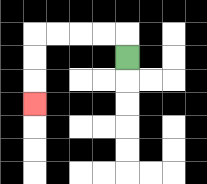{'start': '[5, 2]', 'end': '[1, 4]', 'path_directions': 'U,L,L,L,L,D,D,D', 'path_coordinates': '[[5, 2], [5, 1], [4, 1], [3, 1], [2, 1], [1, 1], [1, 2], [1, 3], [1, 4]]'}